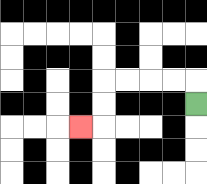{'start': '[8, 4]', 'end': '[3, 5]', 'path_directions': 'U,L,L,L,L,D,D,L', 'path_coordinates': '[[8, 4], [8, 3], [7, 3], [6, 3], [5, 3], [4, 3], [4, 4], [4, 5], [3, 5]]'}